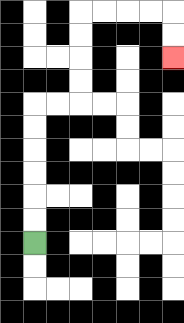{'start': '[1, 10]', 'end': '[7, 2]', 'path_directions': 'U,U,U,U,U,U,R,R,U,U,U,U,R,R,R,R,D,D', 'path_coordinates': '[[1, 10], [1, 9], [1, 8], [1, 7], [1, 6], [1, 5], [1, 4], [2, 4], [3, 4], [3, 3], [3, 2], [3, 1], [3, 0], [4, 0], [5, 0], [6, 0], [7, 0], [7, 1], [7, 2]]'}